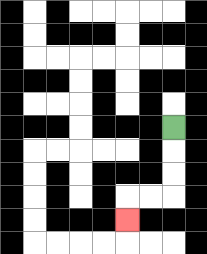{'start': '[7, 5]', 'end': '[5, 9]', 'path_directions': 'D,D,D,L,L,D', 'path_coordinates': '[[7, 5], [7, 6], [7, 7], [7, 8], [6, 8], [5, 8], [5, 9]]'}